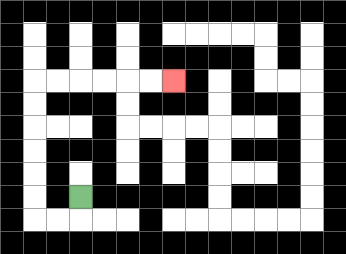{'start': '[3, 8]', 'end': '[7, 3]', 'path_directions': 'D,L,L,U,U,U,U,U,U,R,R,R,R,R,R', 'path_coordinates': '[[3, 8], [3, 9], [2, 9], [1, 9], [1, 8], [1, 7], [1, 6], [1, 5], [1, 4], [1, 3], [2, 3], [3, 3], [4, 3], [5, 3], [6, 3], [7, 3]]'}